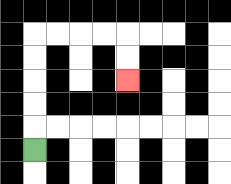{'start': '[1, 6]', 'end': '[5, 3]', 'path_directions': 'U,U,U,U,U,R,R,R,R,D,D', 'path_coordinates': '[[1, 6], [1, 5], [1, 4], [1, 3], [1, 2], [1, 1], [2, 1], [3, 1], [4, 1], [5, 1], [5, 2], [5, 3]]'}